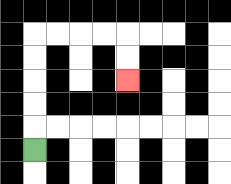{'start': '[1, 6]', 'end': '[5, 3]', 'path_directions': 'U,U,U,U,U,R,R,R,R,D,D', 'path_coordinates': '[[1, 6], [1, 5], [1, 4], [1, 3], [1, 2], [1, 1], [2, 1], [3, 1], [4, 1], [5, 1], [5, 2], [5, 3]]'}